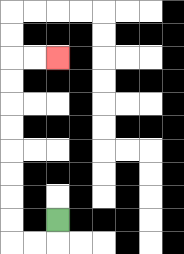{'start': '[2, 9]', 'end': '[2, 2]', 'path_directions': 'D,L,L,U,U,U,U,U,U,U,U,R,R', 'path_coordinates': '[[2, 9], [2, 10], [1, 10], [0, 10], [0, 9], [0, 8], [0, 7], [0, 6], [0, 5], [0, 4], [0, 3], [0, 2], [1, 2], [2, 2]]'}